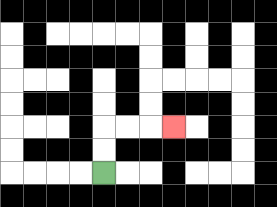{'start': '[4, 7]', 'end': '[7, 5]', 'path_directions': 'U,U,R,R,R', 'path_coordinates': '[[4, 7], [4, 6], [4, 5], [5, 5], [6, 5], [7, 5]]'}